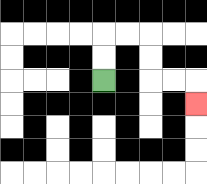{'start': '[4, 3]', 'end': '[8, 4]', 'path_directions': 'U,U,R,R,D,D,R,R,D', 'path_coordinates': '[[4, 3], [4, 2], [4, 1], [5, 1], [6, 1], [6, 2], [6, 3], [7, 3], [8, 3], [8, 4]]'}